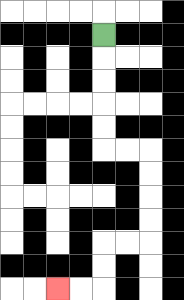{'start': '[4, 1]', 'end': '[2, 12]', 'path_directions': 'D,D,D,D,D,R,R,D,D,D,D,L,L,D,D,L,L', 'path_coordinates': '[[4, 1], [4, 2], [4, 3], [4, 4], [4, 5], [4, 6], [5, 6], [6, 6], [6, 7], [6, 8], [6, 9], [6, 10], [5, 10], [4, 10], [4, 11], [4, 12], [3, 12], [2, 12]]'}